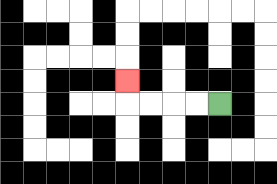{'start': '[9, 4]', 'end': '[5, 3]', 'path_directions': 'L,L,L,L,U', 'path_coordinates': '[[9, 4], [8, 4], [7, 4], [6, 4], [5, 4], [5, 3]]'}